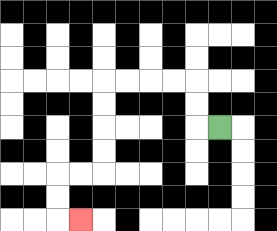{'start': '[9, 5]', 'end': '[3, 9]', 'path_directions': 'L,U,U,L,L,L,L,D,D,D,D,L,L,D,D,R', 'path_coordinates': '[[9, 5], [8, 5], [8, 4], [8, 3], [7, 3], [6, 3], [5, 3], [4, 3], [4, 4], [4, 5], [4, 6], [4, 7], [3, 7], [2, 7], [2, 8], [2, 9], [3, 9]]'}